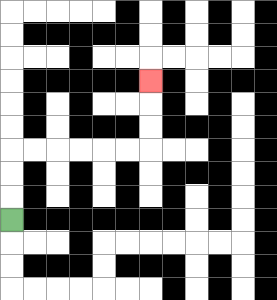{'start': '[0, 9]', 'end': '[6, 3]', 'path_directions': 'U,U,U,R,R,R,R,R,R,U,U,U', 'path_coordinates': '[[0, 9], [0, 8], [0, 7], [0, 6], [1, 6], [2, 6], [3, 6], [4, 6], [5, 6], [6, 6], [6, 5], [6, 4], [6, 3]]'}